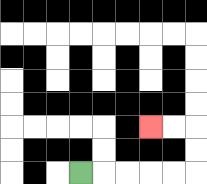{'start': '[3, 7]', 'end': '[6, 5]', 'path_directions': 'R,R,R,R,R,U,U,L,L', 'path_coordinates': '[[3, 7], [4, 7], [5, 7], [6, 7], [7, 7], [8, 7], [8, 6], [8, 5], [7, 5], [6, 5]]'}